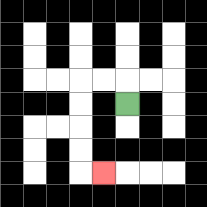{'start': '[5, 4]', 'end': '[4, 7]', 'path_directions': 'U,L,L,D,D,D,D,R', 'path_coordinates': '[[5, 4], [5, 3], [4, 3], [3, 3], [3, 4], [3, 5], [3, 6], [3, 7], [4, 7]]'}